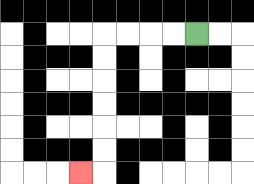{'start': '[8, 1]', 'end': '[3, 7]', 'path_directions': 'L,L,L,L,D,D,D,D,D,D,L', 'path_coordinates': '[[8, 1], [7, 1], [6, 1], [5, 1], [4, 1], [4, 2], [4, 3], [4, 4], [4, 5], [4, 6], [4, 7], [3, 7]]'}